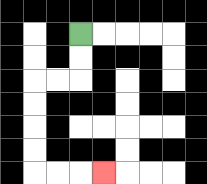{'start': '[3, 1]', 'end': '[4, 7]', 'path_directions': 'D,D,L,L,D,D,D,D,R,R,R', 'path_coordinates': '[[3, 1], [3, 2], [3, 3], [2, 3], [1, 3], [1, 4], [1, 5], [1, 6], [1, 7], [2, 7], [3, 7], [4, 7]]'}